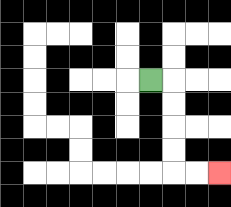{'start': '[6, 3]', 'end': '[9, 7]', 'path_directions': 'R,D,D,D,D,R,R', 'path_coordinates': '[[6, 3], [7, 3], [7, 4], [7, 5], [7, 6], [7, 7], [8, 7], [9, 7]]'}